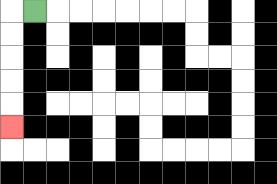{'start': '[1, 0]', 'end': '[0, 5]', 'path_directions': 'L,D,D,D,D,D', 'path_coordinates': '[[1, 0], [0, 0], [0, 1], [0, 2], [0, 3], [0, 4], [0, 5]]'}